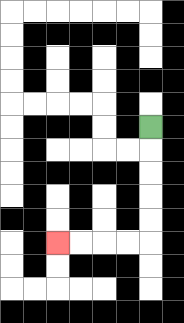{'start': '[6, 5]', 'end': '[2, 10]', 'path_directions': 'D,D,D,D,D,L,L,L,L', 'path_coordinates': '[[6, 5], [6, 6], [6, 7], [6, 8], [6, 9], [6, 10], [5, 10], [4, 10], [3, 10], [2, 10]]'}